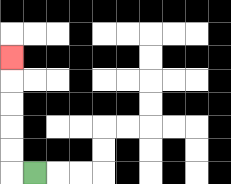{'start': '[1, 7]', 'end': '[0, 2]', 'path_directions': 'L,U,U,U,U,U', 'path_coordinates': '[[1, 7], [0, 7], [0, 6], [0, 5], [0, 4], [0, 3], [0, 2]]'}